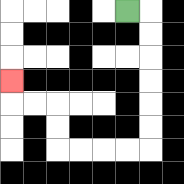{'start': '[5, 0]', 'end': '[0, 3]', 'path_directions': 'R,D,D,D,D,D,D,L,L,L,L,U,U,L,L,U', 'path_coordinates': '[[5, 0], [6, 0], [6, 1], [6, 2], [6, 3], [6, 4], [6, 5], [6, 6], [5, 6], [4, 6], [3, 6], [2, 6], [2, 5], [2, 4], [1, 4], [0, 4], [0, 3]]'}